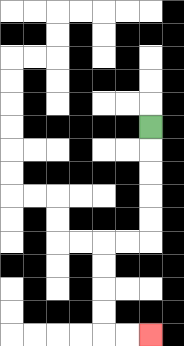{'start': '[6, 5]', 'end': '[6, 14]', 'path_directions': 'D,D,D,D,D,L,L,D,D,D,D,R,R', 'path_coordinates': '[[6, 5], [6, 6], [6, 7], [6, 8], [6, 9], [6, 10], [5, 10], [4, 10], [4, 11], [4, 12], [4, 13], [4, 14], [5, 14], [6, 14]]'}